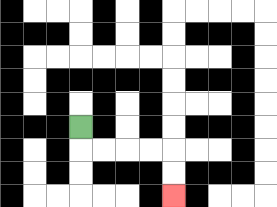{'start': '[3, 5]', 'end': '[7, 8]', 'path_directions': 'D,R,R,R,R,D,D', 'path_coordinates': '[[3, 5], [3, 6], [4, 6], [5, 6], [6, 6], [7, 6], [7, 7], [7, 8]]'}